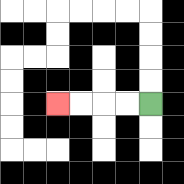{'start': '[6, 4]', 'end': '[2, 4]', 'path_directions': 'L,L,L,L', 'path_coordinates': '[[6, 4], [5, 4], [4, 4], [3, 4], [2, 4]]'}